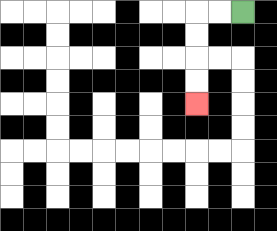{'start': '[10, 0]', 'end': '[8, 4]', 'path_directions': 'L,L,D,D,D,D', 'path_coordinates': '[[10, 0], [9, 0], [8, 0], [8, 1], [8, 2], [8, 3], [8, 4]]'}